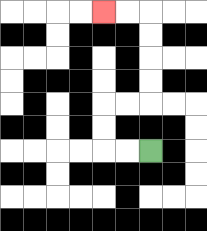{'start': '[6, 6]', 'end': '[4, 0]', 'path_directions': 'L,L,U,U,R,R,U,U,U,U,L,L', 'path_coordinates': '[[6, 6], [5, 6], [4, 6], [4, 5], [4, 4], [5, 4], [6, 4], [6, 3], [6, 2], [6, 1], [6, 0], [5, 0], [4, 0]]'}